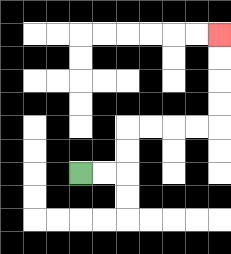{'start': '[3, 7]', 'end': '[9, 1]', 'path_directions': 'R,R,U,U,R,R,R,R,U,U,U,U', 'path_coordinates': '[[3, 7], [4, 7], [5, 7], [5, 6], [5, 5], [6, 5], [7, 5], [8, 5], [9, 5], [9, 4], [9, 3], [9, 2], [9, 1]]'}